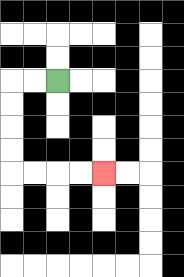{'start': '[2, 3]', 'end': '[4, 7]', 'path_directions': 'L,L,D,D,D,D,R,R,R,R', 'path_coordinates': '[[2, 3], [1, 3], [0, 3], [0, 4], [0, 5], [0, 6], [0, 7], [1, 7], [2, 7], [3, 7], [4, 7]]'}